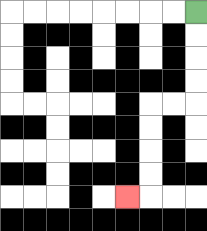{'start': '[8, 0]', 'end': '[5, 8]', 'path_directions': 'D,D,D,D,L,L,D,D,D,D,L', 'path_coordinates': '[[8, 0], [8, 1], [8, 2], [8, 3], [8, 4], [7, 4], [6, 4], [6, 5], [6, 6], [6, 7], [6, 8], [5, 8]]'}